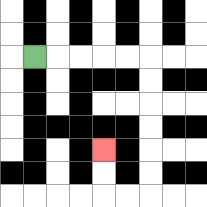{'start': '[1, 2]', 'end': '[4, 6]', 'path_directions': 'R,R,R,R,R,D,D,D,D,D,D,L,L,U,U', 'path_coordinates': '[[1, 2], [2, 2], [3, 2], [4, 2], [5, 2], [6, 2], [6, 3], [6, 4], [6, 5], [6, 6], [6, 7], [6, 8], [5, 8], [4, 8], [4, 7], [4, 6]]'}